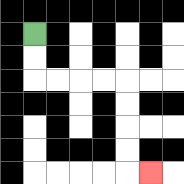{'start': '[1, 1]', 'end': '[6, 7]', 'path_directions': 'D,D,R,R,R,R,D,D,D,D,R', 'path_coordinates': '[[1, 1], [1, 2], [1, 3], [2, 3], [3, 3], [4, 3], [5, 3], [5, 4], [5, 5], [5, 6], [5, 7], [6, 7]]'}